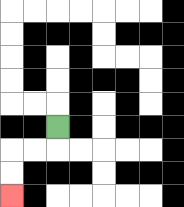{'start': '[2, 5]', 'end': '[0, 8]', 'path_directions': 'D,L,L,D,D', 'path_coordinates': '[[2, 5], [2, 6], [1, 6], [0, 6], [0, 7], [0, 8]]'}